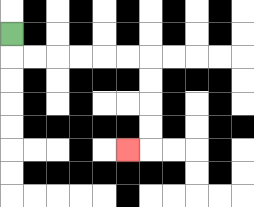{'start': '[0, 1]', 'end': '[5, 6]', 'path_directions': 'D,R,R,R,R,R,R,D,D,D,D,L', 'path_coordinates': '[[0, 1], [0, 2], [1, 2], [2, 2], [3, 2], [4, 2], [5, 2], [6, 2], [6, 3], [6, 4], [6, 5], [6, 6], [5, 6]]'}